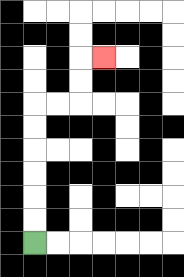{'start': '[1, 10]', 'end': '[4, 2]', 'path_directions': 'U,U,U,U,U,U,R,R,U,U,R', 'path_coordinates': '[[1, 10], [1, 9], [1, 8], [1, 7], [1, 6], [1, 5], [1, 4], [2, 4], [3, 4], [3, 3], [3, 2], [4, 2]]'}